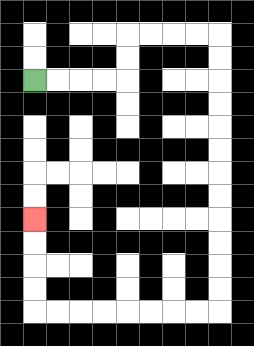{'start': '[1, 3]', 'end': '[1, 9]', 'path_directions': 'R,R,R,R,U,U,R,R,R,R,D,D,D,D,D,D,D,D,D,D,D,D,L,L,L,L,L,L,L,L,U,U,U,U', 'path_coordinates': '[[1, 3], [2, 3], [3, 3], [4, 3], [5, 3], [5, 2], [5, 1], [6, 1], [7, 1], [8, 1], [9, 1], [9, 2], [9, 3], [9, 4], [9, 5], [9, 6], [9, 7], [9, 8], [9, 9], [9, 10], [9, 11], [9, 12], [9, 13], [8, 13], [7, 13], [6, 13], [5, 13], [4, 13], [3, 13], [2, 13], [1, 13], [1, 12], [1, 11], [1, 10], [1, 9]]'}